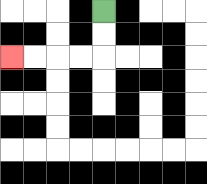{'start': '[4, 0]', 'end': '[0, 2]', 'path_directions': 'D,D,L,L,L,L', 'path_coordinates': '[[4, 0], [4, 1], [4, 2], [3, 2], [2, 2], [1, 2], [0, 2]]'}